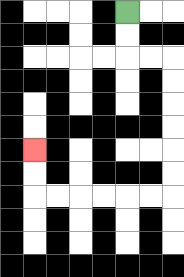{'start': '[5, 0]', 'end': '[1, 6]', 'path_directions': 'D,D,R,R,D,D,D,D,D,D,L,L,L,L,L,L,U,U', 'path_coordinates': '[[5, 0], [5, 1], [5, 2], [6, 2], [7, 2], [7, 3], [7, 4], [7, 5], [7, 6], [7, 7], [7, 8], [6, 8], [5, 8], [4, 8], [3, 8], [2, 8], [1, 8], [1, 7], [1, 6]]'}